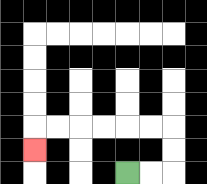{'start': '[5, 7]', 'end': '[1, 6]', 'path_directions': 'R,R,U,U,L,L,L,L,L,L,D', 'path_coordinates': '[[5, 7], [6, 7], [7, 7], [7, 6], [7, 5], [6, 5], [5, 5], [4, 5], [3, 5], [2, 5], [1, 5], [1, 6]]'}